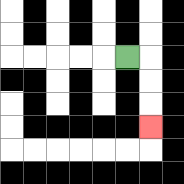{'start': '[5, 2]', 'end': '[6, 5]', 'path_directions': 'R,D,D,D', 'path_coordinates': '[[5, 2], [6, 2], [6, 3], [6, 4], [6, 5]]'}